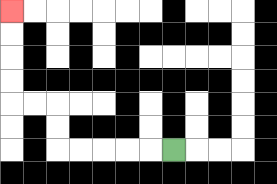{'start': '[7, 6]', 'end': '[0, 0]', 'path_directions': 'L,L,L,L,L,U,U,L,L,U,U,U,U', 'path_coordinates': '[[7, 6], [6, 6], [5, 6], [4, 6], [3, 6], [2, 6], [2, 5], [2, 4], [1, 4], [0, 4], [0, 3], [0, 2], [0, 1], [0, 0]]'}